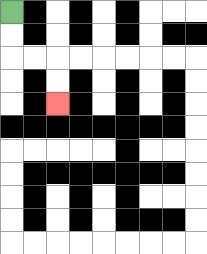{'start': '[0, 0]', 'end': '[2, 4]', 'path_directions': 'D,D,R,R,D,D', 'path_coordinates': '[[0, 0], [0, 1], [0, 2], [1, 2], [2, 2], [2, 3], [2, 4]]'}